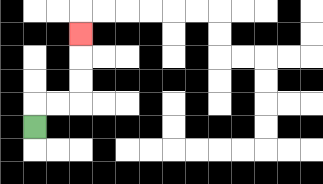{'start': '[1, 5]', 'end': '[3, 1]', 'path_directions': 'U,R,R,U,U,U', 'path_coordinates': '[[1, 5], [1, 4], [2, 4], [3, 4], [3, 3], [3, 2], [3, 1]]'}